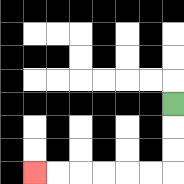{'start': '[7, 4]', 'end': '[1, 7]', 'path_directions': 'D,D,D,L,L,L,L,L,L', 'path_coordinates': '[[7, 4], [7, 5], [7, 6], [7, 7], [6, 7], [5, 7], [4, 7], [3, 7], [2, 7], [1, 7]]'}